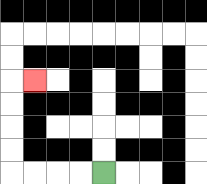{'start': '[4, 7]', 'end': '[1, 3]', 'path_directions': 'L,L,L,L,U,U,U,U,R', 'path_coordinates': '[[4, 7], [3, 7], [2, 7], [1, 7], [0, 7], [0, 6], [0, 5], [0, 4], [0, 3], [1, 3]]'}